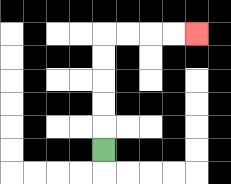{'start': '[4, 6]', 'end': '[8, 1]', 'path_directions': 'U,U,U,U,U,R,R,R,R', 'path_coordinates': '[[4, 6], [4, 5], [4, 4], [4, 3], [4, 2], [4, 1], [5, 1], [6, 1], [7, 1], [8, 1]]'}